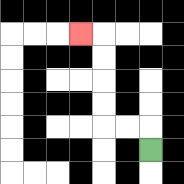{'start': '[6, 6]', 'end': '[3, 1]', 'path_directions': 'U,L,L,U,U,U,U,L', 'path_coordinates': '[[6, 6], [6, 5], [5, 5], [4, 5], [4, 4], [4, 3], [4, 2], [4, 1], [3, 1]]'}